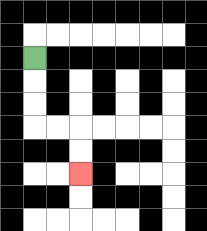{'start': '[1, 2]', 'end': '[3, 7]', 'path_directions': 'D,D,D,R,R,D,D', 'path_coordinates': '[[1, 2], [1, 3], [1, 4], [1, 5], [2, 5], [3, 5], [3, 6], [3, 7]]'}